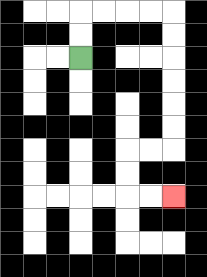{'start': '[3, 2]', 'end': '[7, 8]', 'path_directions': 'U,U,R,R,R,R,D,D,D,D,D,D,L,L,D,D,R,R', 'path_coordinates': '[[3, 2], [3, 1], [3, 0], [4, 0], [5, 0], [6, 0], [7, 0], [7, 1], [7, 2], [7, 3], [7, 4], [7, 5], [7, 6], [6, 6], [5, 6], [5, 7], [5, 8], [6, 8], [7, 8]]'}